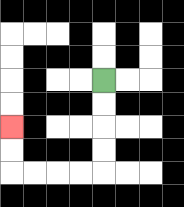{'start': '[4, 3]', 'end': '[0, 5]', 'path_directions': 'D,D,D,D,L,L,L,L,U,U', 'path_coordinates': '[[4, 3], [4, 4], [4, 5], [4, 6], [4, 7], [3, 7], [2, 7], [1, 7], [0, 7], [0, 6], [0, 5]]'}